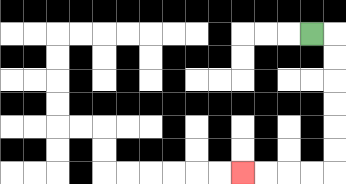{'start': '[13, 1]', 'end': '[10, 7]', 'path_directions': 'R,D,D,D,D,D,D,L,L,L,L', 'path_coordinates': '[[13, 1], [14, 1], [14, 2], [14, 3], [14, 4], [14, 5], [14, 6], [14, 7], [13, 7], [12, 7], [11, 7], [10, 7]]'}